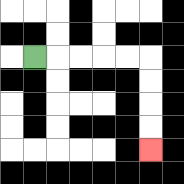{'start': '[1, 2]', 'end': '[6, 6]', 'path_directions': 'R,R,R,R,R,D,D,D,D', 'path_coordinates': '[[1, 2], [2, 2], [3, 2], [4, 2], [5, 2], [6, 2], [6, 3], [6, 4], [6, 5], [6, 6]]'}